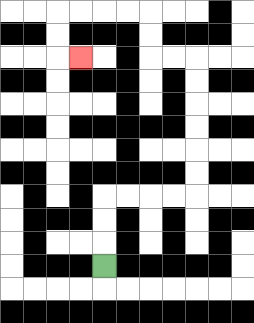{'start': '[4, 11]', 'end': '[3, 2]', 'path_directions': 'U,U,U,R,R,R,R,U,U,U,U,U,U,L,L,U,U,L,L,L,L,D,D,R', 'path_coordinates': '[[4, 11], [4, 10], [4, 9], [4, 8], [5, 8], [6, 8], [7, 8], [8, 8], [8, 7], [8, 6], [8, 5], [8, 4], [8, 3], [8, 2], [7, 2], [6, 2], [6, 1], [6, 0], [5, 0], [4, 0], [3, 0], [2, 0], [2, 1], [2, 2], [3, 2]]'}